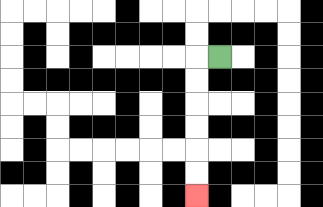{'start': '[9, 2]', 'end': '[8, 8]', 'path_directions': 'L,D,D,D,D,D,D', 'path_coordinates': '[[9, 2], [8, 2], [8, 3], [8, 4], [8, 5], [8, 6], [8, 7], [8, 8]]'}